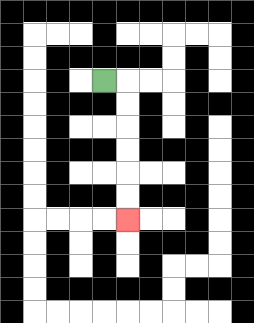{'start': '[4, 3]', 'end': '[5, 9]', 'path_directions': 'R,D,D,D,D,D,D', 'path_coordinates': '[[4, 3], [5, 3], [5, 4], [5, 5], [5, 6], [5, 7], [5, 8], [5, 9]]'}